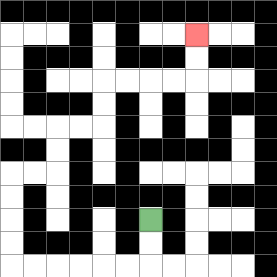{'start': '[6, 9]', 'end': '[8, 1]', 'path_directions': 'D,D,L,L,L,L,L,L,U,U,U,U,R,R,U,U,R,R,U,U,R,R,R,R,U,U', 'path_coordinates': '[[6, 9], [6, 10], [6, 11], [5, 11], [4, 11], [3, 11], [2, 11], [1, 11], [0, 11], [0, 10], [0, 9], [0, 8], [0, 7], [1, 7], [2, 7], [2, 6], [2, 5], [3, 5], [4, 5], [4, 4], [4, 3], [5, 3], [6, 3], [7, 3], [8, 3], [8, 2], [8, 1]]'}